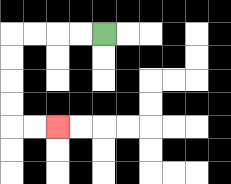{'start': '[4, 1]', 'end': '[2, 5]', 'path_directions': 'L,L,L,L,D,D,D,D,R,R', 'path_coordinates': '[[4, 1], [3, 1], [2, 1], [1, 1], [0, 1], [0, 2], [0, 3], [0, 4], [0, 5], [1, 5], [2, 5]]'}